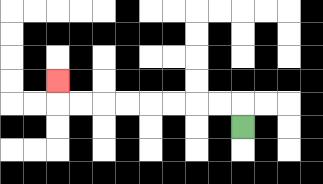{'start': '[10, 5]', 'end': '[2, 3]', 'path_directions': 'U,L,L,L,L,L,L,L,L,U', 'path_coordinates': '[[10, 5], [10, 4], [9, 4], [8, 4], [7, 4], [6, 4], [5, 4], [4, 4], [3, 4], [2, 4], [2, 3]]'}